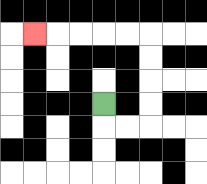{'start': '[4, 4]', 'end': '[1, 1]', 'path_directions': 'D,R,R,U,U,U,U,L,L,L,L,L', 'path_coordinates': '[[4, 4], [4, 5], [5, 5], [6, 5], [6, 4], [6, 3], [6, 2], [6, 1], [5, 1], [4, 1], [3, 1], [2, 1], [1, 1]]'}